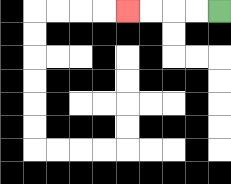{'start': '[9, 0]', 'end': '[5, 0]', 'path_directions': 'L,L,L,L', 'path_coordinates': '[[9, 0], [8, 0], [7, 0], [6, 0], [5, 0]]'}